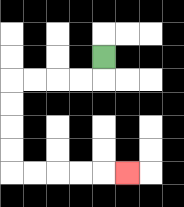{'start': '[4, 2]', 'end': '[5, 7]', 'path_directions': 'D,L,L,L,L,D,D,D,D,R,R,R,R,R', 'path_coordinates': '[[4, 2], [4, 3], [3, 3], [2, 3], [1, 3], [0, 3], [0, 4], [0, 5], [0, 6], [0, 7], [1, 7], [2, 7], [3, 7], [4, 7], [5, 7]]'}